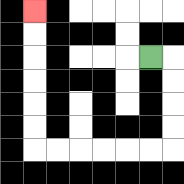{'start': '[6, 2]', 'end': '[1, 0]', 'path_directions': 'R,D,D,D,D,L,L,L,L,L,L,U,U,U,U,U,U', 'path_coordinates': '[[6, 2], [7, 2], [7, 3], [7, 4], [7, 5], [7, 6], [6, 6], [5, 6], [4, 6], [3, 6], [2, 6], [1, 6], [1, 5], [1, 4], [1, 3], [1, 2], [1, 1], [1, 0]]'}